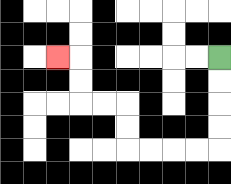{'start': '[9, 2]', 'end': '[2, 2]', 'path_directions': 'D,D,D,D,L,L,L,L,U,U,L,L,U,U,L', 'path_coordinates': '[[9, 2], [9, 3], [9, 4], [9, 5], [9, 6], [8, 6], [7, 6], [6, 6], [5, 6], [5, 5], [5, 4], [4, 4], [3, 4], [3, 3], [3, 2], [2, 2]]'}